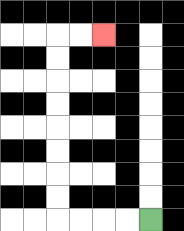{'start': '[6, 9]', 'end': '[4, 1]', 'path_directions': 'L,L,L,L,U,U,U,U,U,U,U,U,R,R', 'path_coordinates': '[[6, 9], [5, 9], [4, 9], [3, 9], [2, 9], [2, 8], [2, 7], [2, 6], [2, 5], [2, 4], [2, 3], [2, 2], [2, 1], [3, 1], [4, 1]]'}